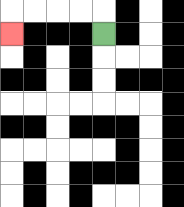{'start': '[4, 1]', 'end': '[0, 1]', 'path_directions': 'U,L,L,L,L,D', 'path_coordinates': '[[4, 1], [4, 0], [3, 0], [2, 0], [1, 0], [0, 0], [0, 1]]'}